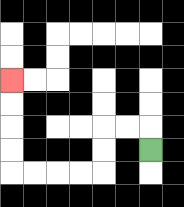{'start': '[6, 6]', 'end': '[0, 3]', 'path_directions': 'U,L,L,D,D,L,L,L,L,U,U,U,U', 'path_coordinates': '[[6, 6], [6, 5], [5, 5], [4, 5], [4, 6], [4, 7], [3, 7], [2, 7], [1, 7], [0, 7], [0, 6], [0, 5], [0, 4], [0, 3]]'}